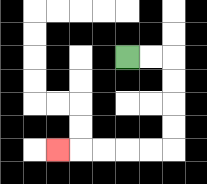{'start': '[5, 2]', 'end': '[2, 6]', 'path_directions': 'R,R,D,D,D,D,L,L,L,L,L', 'path_coordinates': '[[5, 2], [6, 2], [7, 2], [7, 3], [7, 4], [7, 5], [7, 6], [6, 6], [5, 6], [4, 6], [3, 6], [2, 6]]'}